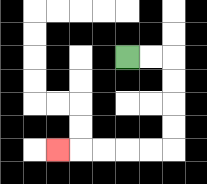{'start': '[5, 2]', 'end': '[2, 6]', 'path_directions': 'R,R,D,D,D,D,L,L,L,L,L', 'path_coordinates': '[[5, 2], [6, 2], [7, 2], [7, 3], [7, 4], [7, 5], [7, 6], [6, 6], [5, 6], [4, 6], [3, 6], [2, 6]]'}